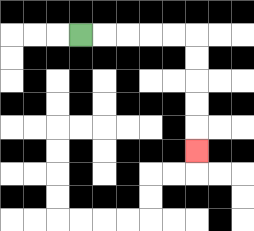{'start': '[3, 1]', 'end': '[8, 6]', 'path_directions': 'R,R,R,R,R,D,D,D,D,D', 'path_coordinates': '[[3, 1], [4, 1], [5, 1], [6, 1], [7, 1], [8, 1], [8, 2], [8, 3], [8, 4], [8, 5], [8, 6]]'}